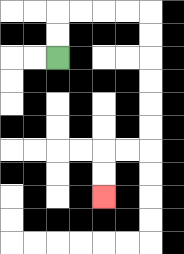{'start': '[2, 2]', 'end': '[4, 8]', 'path_directions': 'U,U,R,R,R,R,D,D,D,D,D,D,L,L,D,D', 'path_coordinates': '[[2, 2], [2, 1], [2, 0], [3, 0], [4, 0], [5, 0], [6, 0], [6, 1], [6, 2], [6, 3], [6, 4], [6, 5], [6, 6], [5, 6], [4, 6], [4, 7], [4, 8]]'}